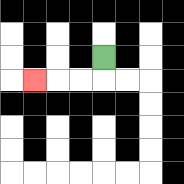{'start': '[4, 2]', 'end': '[1, 3]', 'path_directions': 'D,L,L,L', 'path_coordinates': '[[4, 2], [4, 3], [3, 3], [2, 3], [1, 3]]'}